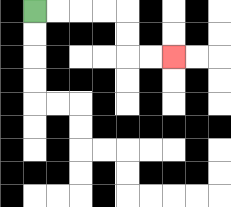{'start': '[1, 0]', 'end': '[7, 2]', 'path_directions': 'R,R,R,R,D,D,R,R', 'path_coordinates': '[[1, 0], [2, 0], [3, 0], [4, 0], [5, 0], [5, 1], [5, 2], [6, 2], [7, 2]]'}